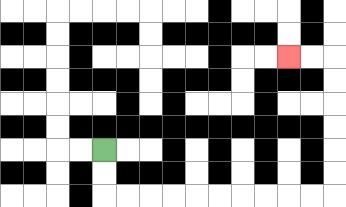{'start': '[4, 6]', 'end': '[12, 2]', 'path_directions': 'D,D,R,R,R,R,R,R,R,R,R,R,U,U,U,U,U,U,L,L', 'path_coordinates': '[[4, 6], [4, 7], [4, 8], [5, 8], [6, 8], [7, 8], [8, 8], [9, 8], [10, 8], [11, 8], [12, 8], [13, 8], [14, 8], [14, 7], [14, 6], [14, 5], [14, 4], [14, 3], [14, 2], [13, 2], [12, 2]]'}